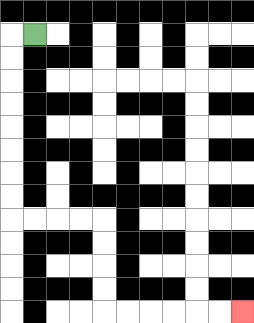{'start': '[1, 1]', 'end': '[10, 13]', 'path_directions': 'L,D,D,D,D,D,D,D,D,R,R,R,R,D,D,D,D,R,R,R,R,R,R', 'path_coordinates': '[[1, 1], [0, 1], [0, 2], [0, 3], [0, 4], [0, 5], [0, 6], [0, 7], [0, 8], [0, 9], [1, 9], [2, 9], [3, 9], [4, 9], [4, 10], [4, 11], [4, 12], [4, 13], [5, 13], [6, 13], [7, 13], [8, 13], [9, 13], [10, 13]]'}